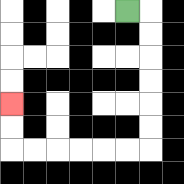{'start': '[5, 0]', 'end': '[0, 4]', 'path_directions': 'R,D,D,D,D,D,D,L,L,L,L,L,L,U,U', 'path_coordinates': '[[5, 0], [6, 0], [6, 1], [6, 2], [6, 3], [6, 4], [6, 5], [6, 6], [5, 6], [4, 6], [3, 6], [2, 6], [1, 6], [0, 6], [0, 5], [0, 4]]'}